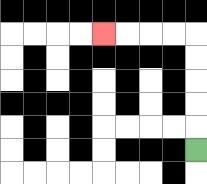{'start': '[8, 6]', 'end': '[4, 1]', 'path_directions': 'U,U,U,U,U,L,L,L,L', 'path_coordinates': '[[8, 6], [8, 5], [8, 4], [8, 3], [8, 2], [8, 1], [7, 1], [6, 1], [5, 1], [4, 1]]'}